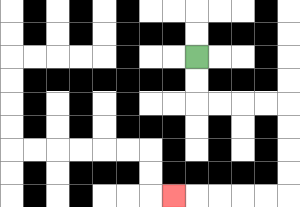{'start': '[8, 2]', 'end': '[7, 8]', 'path_directions': 'D,D,R,R,R,R,D,D,D,D,L,L,L,L,L', 'path_coordinates': '[[8, 2], [8, 3], [8, 4], [9, 4], [10, 4], [11, 4], [12, 4], [12, 5], [12, 6], [12, 7], [12, 8], [11, 8], [10, 8], [9, 8], [8, 8], [7, 8]]'}